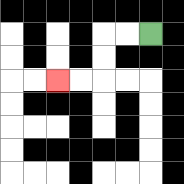{'start': '[6, 1]', 'end': '[2, 3]', 'path_directions': 'L,L,D,D,L,L', 'path_coordinates': '[[6, 1], [5, 1], [4, 1], [4, 2], [4, 3], [3, 3], [2, 3]]'}